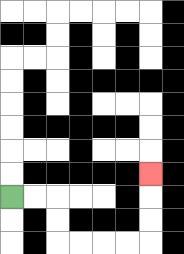{'start': '[0, 8]', 'end': '[6, 7]', 'path_directions': 'R,R,D,D,R,R,R,R,U,U,U', 'path_coordinates': '[[0, 8], [1, 8], [2, 8], [2, 9], [2, 10], [3, 10], [4, 10], [5, 10], [6, 10], [6, 9], [6, 8], [6, 7]]'}